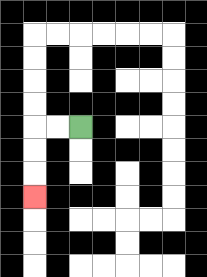{'start': '[3, 5]', 'end': '[1, 8]', 'path_directions': 'L,L,D,D,D', 'path_coordinates': '[[3, 5], [2, 5], [1, 5], [1, 6], [1, 7], [1, 8]]'}